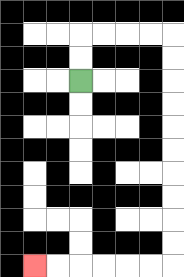{'start': '[3, 3]', 'end': '[1, 11]', 'path_directions': 'U,U,R,R,R,R,D,D,D,D,D,D,D,D,D,D,L,L,L,L,L,L', 'path_coordinates': '[[3, 3], [3, 2], [3, 1], [4, 1], [5, 1], [6, 1], [7, 1], [7, 2], [7, 3], [7, 4], [7, 5], [7, 6], [7, 7], [7, 8], [7, 9], [7, 10], [7, 11], [6, 11], [5, 11], [4, 11], [3, 11], [2, 11], [1, 11]]'}